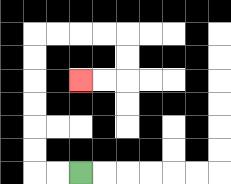{'start': '[3, 7]', 'end': '[3, 3]', 'path_directions': 'L,L,U,U,U,U,U,U,R,R,R,R,D,D,L,L', 'path_coordinates': '[[3, 7], [2, 7], [1, 7], [1, 6], [1, 5], [1, 4], [1, 3], [1, 2], [1, 1], [2, 1], [3, 1], [4, 1], [5, 1], [5, 2], [5, 3], [4, 3], [3, 3]]'}